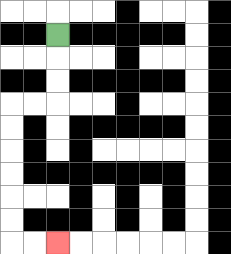{'start': '[2, 1]', 'end': '[2, 10]', 'path_directions': 'D,D,D,L,L,D,D,D,D,D,D,R,R', 'path_coordinates': '[[2, 1], [2, 2], [2, 3], [2, 4], [1, 4], [0, 4], [0, 5], [0, 6], [0, 7], [0, 8], [0, 9], [0, 10], [1, 10], [2, 10]]'}